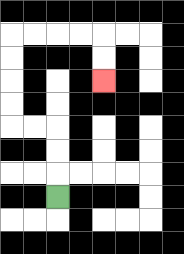{'start': '[2, 8]', 'end': '[4, 3]', 'path_directions': 'U,U,U,L,L,U,U,U,U,R,R,R,R,D,D', 'path_coordinates': '[[2, 8], [2, 7], [2, 6], [2, 5], [1, 5], [0, 5], [0, 4], [0, 3], [0, 2], [0, 1], [1, 1], [2, 1], [3, 1], [4, 1], [4, 2], [4, 3]]'}